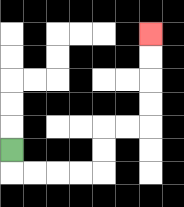{'start': '[0, 6]', 'end': '[6, 1]', 'path_directions': 'D,R,R,R,R,U,U,R,R,U,U,U,U', 'path_coordinates': '[[0, 6], [0, 7], [1, 7], [2, 7], [3, 7], [4, 7], [4, 6], [4, 5], [5, 5], [6, 5], [6, 4], [6, 3], [6, 2], [6, 1]]'}